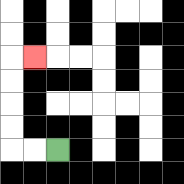{'start': '[2, 6]', 'end': '[1, 2]', 'path_directions': 'L,L,U,U,U,U,R', 'path_coordinates': '[[2, 6], [1, 6], [0, 6], [0, 5], [0, 4], [0, 3], [0, 2], [1, 2]]'}